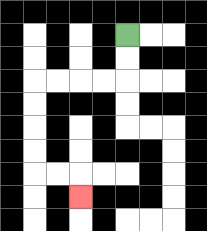{'start': '[5, 1]', 'end': '[3, 8]', 'path_directions': 'D,D,L,L,L,L,D,D,D,D,R,R,D', 'path_coordinates': '[[5, 1], [5, 2], [5, 3], [4, 3], [3, 3], [2, 3], [1, 3], [1, 4], [1, 5], [1, 6], [1, 7], [2, 7], [3, 7], [3, 8]]'}